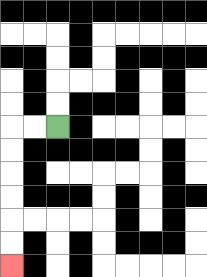{'start': '[2, 5]', 'end': '[0, 11]', 'path_directions': 'L,L,D,D,D,D,D,D', 'path_coordinates': '[[2, 5], [1, 5], [0, 5], [0, 6], [0, 7], [0, 8], [0, 9], [0, 10], [0, 11]]'}